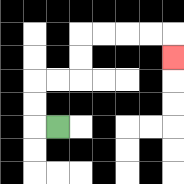{'start': '[2, 5]', 'end': '[7, 2]', 'path_directions': 'L,U,U,R,R,U,U,R,R,R,R,D', 'path_coordinates': '[[2, 5], [1, 5], [1, 4], [1, 3], [2, 3], [3, 3], [3, 2], [3, 1], [4, 1], [5, 1], [6, 1], [7, 1], [7, 2]]'}